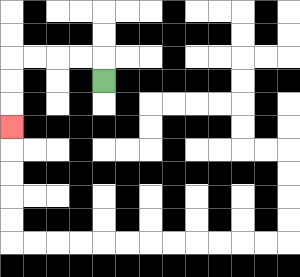{'start': '[4, 3]', 'end': '[0, 5]', 'path_directions': 'U,L,L,L,L,D,D,D', 'path_coordinates': '[[4, 3], [4, 2], [3, 2], [2, 2], [1, 2], [0, 2], [0, 3], [0, 4], [0, 5]]'}